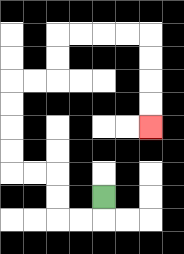{'start': '[4, 8]', 'end': '[6, 5]', 'path_directions': 'D,L,L,U,U,L,L,U,U,U,U,R,R,U,U,R,R,R,R,D,D,D,D', 'path_coordinates': '[[4, 8], [4, 9], [3, 9], [2, 9], [2, 8], [2, 7], [1, 7], [0, 7], [0, 6], [0, 5], [0, 4], [0, 3], [1, 3], [2, 3], [2, 2], [2, 1], [3, 1], [4, 1], [5, 1], [6, 1], [6, 2], [6, 3], [6, 4], [6, 5]]'}